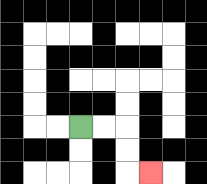{'start': '[3, 5]', 'end': '[6, 7]', 'path_directions': 'R,R,D,D,R', 'path_coordinates': '[[3, 5], [4, 5], [5, 5], [5, 6], [5, 7], [6, 7]]'}